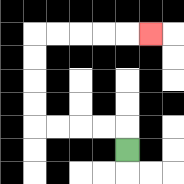{'start': '[5, 6]', 'end': '[6, 1]', 'path_directions': 'U,L,L,L,L,U,U,U,U,R,R,R,R,R', 'path_coordinates': '[[5, 6], [5, 5], [4, 5], [3, 5], [2, 5], [1, 5], [1, 4], [1, 3], [1, 2], [1, 1], [2, 1], [3, 1], [4, 1], [5, 1], [6, 1]]'}